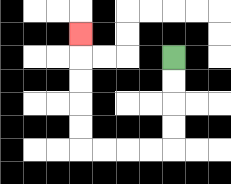{'start': '[7, 2]', 'end': '[3, 1]', 'path_directions': 'D,D,D,D,L,L,L,L,U,U,U,U,U', 'path_coordinates': '[[7, 2], [7, 3], [7, 4], [7, 5], [7, 6], [6, 6], [5, 6], [4, 6], [3, 6], [3, 5], [3, 4], [3, 3], [3, 2], [3, 1]]'}